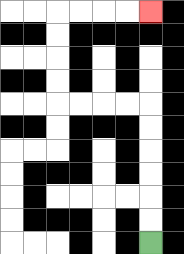{'start': '[6, 10]', 'end': '[6, 0]', 'path_directions': 'U,U,U,U,U,U,L,L,L,L,U,U,U,U,R,R,R,R', 'path_coordinates': '[[6, 10], [6, 9], [6, 8], [6, 7], [6, 6], [6, 5], [6, 4], [5, 4], [4, 4], [3, 4], [2, 4], [2, 3], [2, 2], [2, 1], [2, 0], [3, 0], [4, 0], [5, 0], [6, 0]]'}